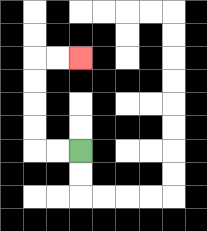{'start': '[3, 6]', 'end': '[3, 2]', 'path_directions': 'L,L,U,U,U,U,R,R', 'path_coordinates': '[[3, 6], [2, 6], [1, 6], [1, 5], [1, 4], [1, 3], [1, 2], [2, 2], [3, 2]]'}